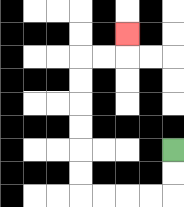{'start': '[7, 6]', 'end': '[5, 1]', 'path_directions': 'D,D,L,L,L,L,U,U,U,U,U,U,R,R,U', 'path_coordinates': '[[7, 6], [7, 7], [7, 8], [6, 8], [5, 8], [4, 8], [3, 8], [3, 7], [3, 6], [3, 5], [3, 4], [3, 3], [3, 2], [4, 2], [5, 2], [5, 1]]'}